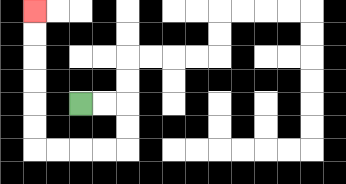{'start': '[3, 4]', 'end': '[1, 0]', 'path_directions': 'R,R,D,D,L,L,L,L,U,U,U,U,U,U', 'path_coordinates': '[[3, 4], [4, 4], [5, 4], [5, 5], [5, 6], [4, 6], [3, 6], [2, 6], [1, 6], [1, 5], [1, 4], [1, 3], [1, 2], [1, 1], [1, 0]]'}